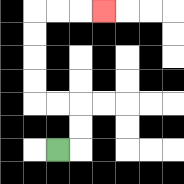{'start': '[2, 6]', 'end': '[4, 0]', 'path_directions': 'R,U,U,L,L,U,U,U,U,R,R,R', 'path_coordinates': '[[2, 6], [3, 6], [3, 5], [3, 4], [2, 4], [1, 4], [1, 3], [1, 2], [1, 1], [1, 0], [2, 0], [3, 0], [4, 0]]'}